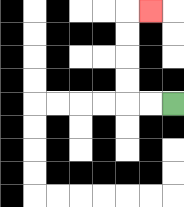{'start': '[7, 4]', 'end': '[6, 0]', 'path_directions': 'L,L,U,U,U,U,R', 'path_coordinates': '[[7, 4], [6, 4], [5, 4], [5, 3], [5, 2], [5, 1], [5, 0], [6, 0]]'}